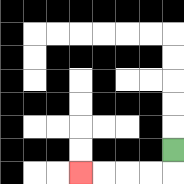{'start': '[7, 6]', 'end': '[3, 7]', 'path_directions': 'D,L,L,L,L', 'path_coordinates': '[[7, 6], [7, 7], [6, 7], [5, 7], [4, 7], [3, 7]]'}